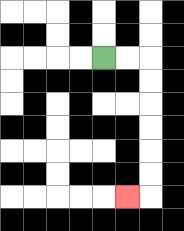{'start': '[4, 2]', 'end': '[5, 8]', 'path_directions': 'R,R,D,D,D,D,D,D,L', 'path_coordinates': '[[4, 2], [5, 2], [6, 2], [6, 3], [6, 4], [6, 5], [6, 6], [6, 7], [6, 8], [5, 8]]'}